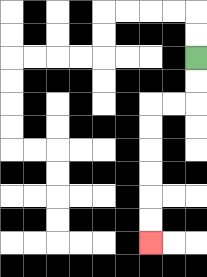{'start': '[8, 2]', 'end': '[6, 10]', 'path_directions': 'D,D,L,L,D,D,D,D,D,D', 'path_coordinates': '[[8, 2], [8, 3], [8, 4], [7, 4], [6, 4], [6, 5], [6, 6], [6, 7], [6, 8], [6, 9], [6, 10]]'}